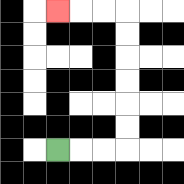{'start': '[2, 6]', 'end': '[2, 0]', 'path_directions': 'R,R,R,U,U,U,U,U,U,L,L,L', 'path_coordinates': '[[2, 6], [3, 6], [4, 6], [5, 6], [5, 5], [5, 4], [5, 3], [5, 2], [5, 1], [5, 0], [4, 0], [3, 0], [2, 0]]'}